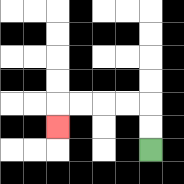{'start': '[6, 6]', 'end': '[2, 5]', 'path_directions': 'U,U,L,L,L,L,D', 'path_coordinates': '[[6, 6], [6, 5], [6, 4], [5, 4], [4, 4], [3, 4], [2, 4], [2, 5]]'}